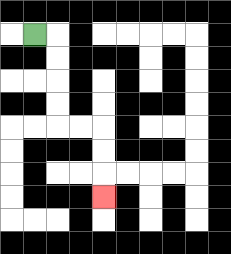{'start': '[1, 1]', 'end': '[4, 8]', 'path_directions': 'R,D,D,D,D,R,R,D,D,D', 'path_coordinates': '[[1, 1], [2, 1], [2, 2], [2, 3], [2, 4], [2, 5], [3, 5], [4, 5], [4, 6], [4, 7], [4, 8]]'}